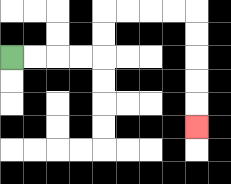{'start': '[0, 2]', 'end': '[8, 5]', 'path_directions': 'R,R,R,R,U,U,R,R,R,R,D,D,D,D,D', 'path_coordinates': '[[0, 2], [1, 2], [2, 2], [3, 2], [4, 2], [4, 1], [4, 0], [5, 0], [6, 0], [7, 0], [8, 0], [8, 1], [8, 2], [8, 3], [8, 4], [8, 5]]'}